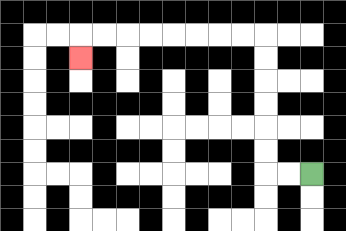{'start': '[13, 7]', 'end': '[3, 2]', 'path_directions': 'L,L,U,U,U,U,U,U,L,L,L,L,L,L,L,L,D', 'path_coordinates': '[[13, 7], [12, 7], [11, 7], [11, 6], [11, 5], [11, 4], [11, 3], [11, 2], [11, 1], [10, 1], [9, 1], [8, 1], [7, 1], [6, 1], [5, 1], [4, 1], [3, 1], [3, 2]]'}